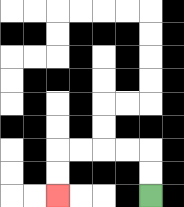{'start': '[6, 8]', 'end': '[2, 8]', 'path_directions': 'U,U,L,L,L,L,D,D', 'path_coordinates': '[[6, 8], [6, 7], [6, 6], [5, 6], [4, 6], [3, 6], [2, 6], [2, 7], [2, 8]]'}